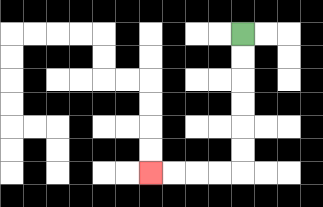{'start': '[10, 1]', 'end': '[6, 7]', 'path_directions': 'D,D,D,D,D,D,L,L,L,L', 'path_coordinates': '[[10, 1], [10, 2], [10, 3], [10, 4], [10, 5], [10, 6], [10, 7], [9, 7], [8, 7], [7, 7], [6, 7]]'}